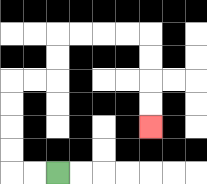{'start': '[2, 7]', 'end': '[6, 5]', 'path_directions': 'L,L,U,U,U,U,R,R,U,U,R,R,R,R,D,D,D,D', 'path_coordinates': '[[2, 7], [1, 7], [0, 7], [0, 6], [0, 5], [0, 4], [0, 3], [1, 3], [2, 3], [2, 2], [2, 1], [3, 1], [4, 1], [5, 1], [6, 1], [6, 2], [6, 3], [6, 4], [6, 5]]'}